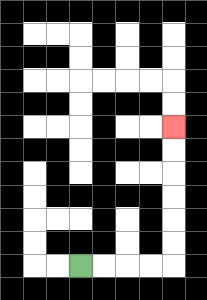{'start': '[3, 11]', 'end': '[7, 5]', 'path_directions': 'R,R,R,R,U,U,U,U,U,U', 'path_coordinates': '[[3, 11], [4, 11], [5, 11], [6, 11], [7, 11], [7, 10], [7, 9], [7, 8], [7, 7], [7, 6], [7, 5]]'}